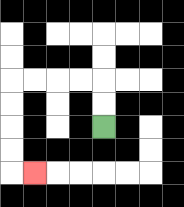{'start': '[4, 5]', 'end': '[1, 7]', 'path_directions': 'U,U,L,L,L,L,D,D,D,D,R', 'path_coordinates': '[[4, 5], [4, 4], [4, 3], [3, 3], [2, 3], [1, 3], [0, 3], [0, 4], [0, 5], [0, 6], [0, 7], [1, 7]]'}